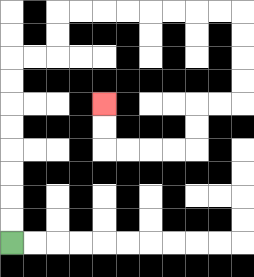{'start': '[0, 10]', 'end': '[4, 4]', 'path_directions': 'U,U,U,U,U,U,U,U,R,R,U,U,R,R,R,R,R,R,R,R,D,D,D,D,L,L,D,D,L,L,L,L,U,U', 'path_coordinates': '[[0, 10], [0, 9], [0, 8], [0, 7], [0, 6], [0, 5], [0, 4], [0, 3], [0, 2], [1, 2], [2, 2], [2, 1], [2, 0], [3, 0], [4, 0], [5, 0], [6, 0], [7, 0], [8, 0], [9, 0], [10, 0], [10, 1], [10, 2], [10, 3], [10, 4], [9, 4], [8, 4], [8, 5], [8, 6], [7, 6], [6, 6], [5, 6], [4, 6], [4, 5], [4, 4]]'}